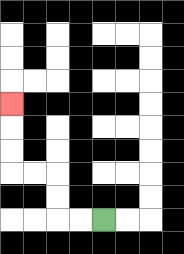{'start': '[4, 9]', 'end': '[0, 4]', 'path_directions': 'L,L,U,U,L,L,U,U,U', 'path_coordinates': '[[4, 9], [3, 9], [2, 9], [2, 8], [2, 7], [1, 7], [0, 7], [0, 6], [0, 5], [0, 4]]'}